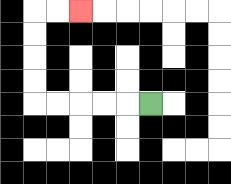{'start': '[6, 4]', 'end': '[3, 0]', 'path_directions': 'L,L,L,L,L,U,U,U,U,R,R', 'path_coordinates': '[[6, 4], [5, 4], [4, 4], [3, 4], [2, 4], [1, 4], [1, 3], [1, 2], [1, 1], [1, 0], [2, 0], [3, 0]]'}